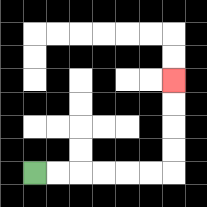{'start': '[1, 7]', 'end': '[7, 3]', 'path_directions': 'R,R,R,R,R,R,U,U,U,U', 'path_coordinates': '[[1, 7], [2, 7], [3, 7], [4, 7], [5, 7], [6, 7], [7, 7], [7, 6], [7, 5], [7, 4], [7, 3]]'}